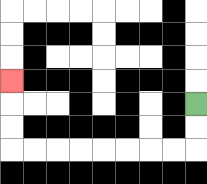{'start': '[8, 4]', 'end': '[0, 3]', 'path_directions': 'D,D,L,L,L,L,L,L,L,L,U,U,U', 'path_coordinates': '[[8, 4], [8, 5], [8, 6], [7, 6], [6, 6], [5, 6], [4, 6], [3, 6], [2, 6], [1, 6], [0, 6], [0, 5], [0, 4], [0, 3]]'}